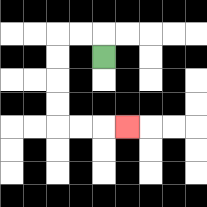{'start': '[4, 2]', 'end': '[5, 5]', 'path_directions': 'U,L,L,D,D,D,D,R,R,R', 'path_coordinates': '[[4, 2], [4, 1], [3, 1], [2, 1], [2, 2], [2, 3], [2, 4], [2, 5], [3, 5], [4, 5], [5, 5]]'}